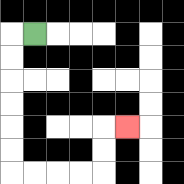{'start': '[1, 1]', 'end': '[5, 5]', 'path_directions': 'L,D,D,D,D,D,D,R,R,R,R,U,U,R', 'path_coordinates': '[[1, 1], [0, 1], [0, 2], [0, 3], [0, 4], [0, 5], [0, 6], [0, 7], [1, 7], [2, 7], [3, 7], [4, 7], [4, 6], [4, 5], [5, 5]]'}